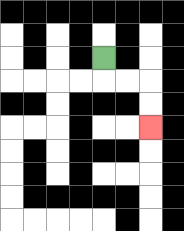{'start': '[4, 2]', 'end': '[6, 5]', 'path_directions': 'D,R,R,D,D', 'path_coordinates': '[[4, 2], [4, 3], [5, 3], [6, 3], [6, 4], [6, 5]]'}